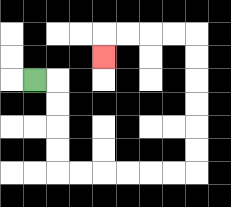{'start': '[1, 3]', 'end': '[4, 2]', 'path_directions': 'R,D,D,D,D,R,R,R,R,R,R,U,U,U,U,U,U,L,L,L,L,D', 'path_coordinates': '[[1, 3], [2, 3], [2, 4], [2, 5], [2, 6], [2, 7], [3, 7], [4, 7], [5, 7], [6, 7], [7, 7], [8, 7], [8, 6], [8, 5], [8, 4], [8, 3], [8, 2], [8, 1], [7, 1], [6, 1], [5, 1], [4, 1], [4, 2]]'}